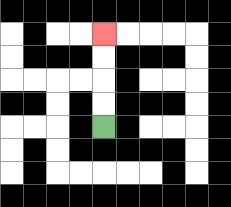{'start': '[4, 5]', 'end': '[4, 1]', 'path_directions': 'U,U,U,U', 'path_coordinates': '[[4, 5], [4, 4], [4, 3], [4, 2], [4, 1]]'}